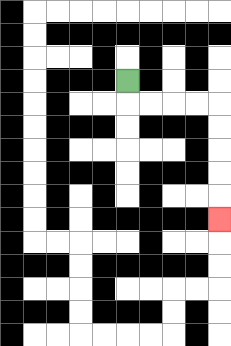{'start': '[5, 3]', 'end': '[9, 9]', 'path_directions': 'D,R,R,R,R,D,D,D,D,D', 'path_coordinates': '[[5, 3], [5, 4], [6, 4], [7, 4], [8, 4], [9, 4], [9, 5], [9, 6], [9, 7], [9, 8], [9, 9]]'}